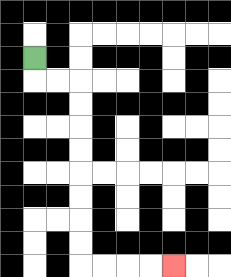{'start': '[1, 2]', 'end': '[7, 11]', 'path_directions': 'D,R,R,D,D,D,D,D,D,D,D,R,R,R,R', 'path_coordinates': '[[1, 2], [1, 3], [2, 3], [3, 3], [3, 4], [3, 5], [3, 6], [3, 7], [3, 8], [3, 9], [3, 10], [3, 11], [4, 11], [5, 11], [6, 11], [7, 11]]'}